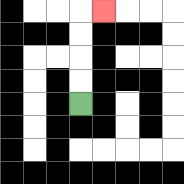{'start': '[3, 4]', 'end': '[4, 0]', 'path_directions': 'U,U,U,U,R', 'path_coordinates': '[[3, 4], [3, 3], [3, 2], [3, 1], [3, 0], [4, 0]]'}